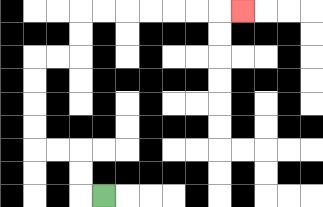{'start': '[4, 8]', 'end': '[10, 0]', 'path_directions': 'L,U,U,L,L,U,U,U,U,R,R,U,U,R,R,R,R,R,R,R', 'path_coordinates': '[[4, 8], [3, 8], [3, 7], [3, 6], [2, 6], [1, 6], [1, 5], [1, 4], [1, 3], [1, 2], [2, 2], [3, 2], [3, 1], [3, 0], [4, 0], [5, 0], [6, 0], [7, 0], [8, 0], [9, 0], [10, 0]]'}